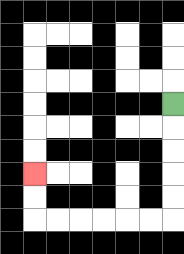{'start': '[7, 4]', 'end': '[1, 7]', 'path_directions': 'D,D,D,D,D,L,L,L,L,L,L,U,U', 'path_coordinates': '[[7, 4], [7, 5], [7, 6], [7, 7], [7, 8], [7, 9], [6, 9], [5, 9], [4, 9], [3, 9], [2, 9], [1, 9], [1, 8], [1, 7]]'}